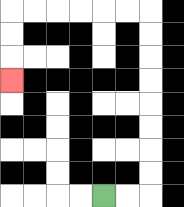{'start': '[4, 8]', 'end': '[0, 3]', 'path_directions': 'R,R,U,U,U,U,U,U,U,U,L,L,L,L,L,L,D,D,D', 'path_coordinates': '[[4, 8], [5, 8], [6, 8], [6, 7], [6, 6], [6, 5], [6, 4], [6, 3], [6, 2], [6, 1], [6, 0], [5, 0], [4, 0], [3, 0], [2, 0], [1, 0], [0, 0], [0, 1], [0, 2], [0, 3]]'}